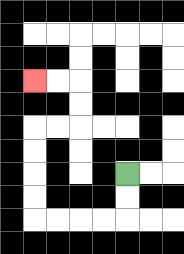{'start': '[5, 7]', 'end': '[1, 3]', 'path_directions': 'D,D,L,L,L,L,U,U,U,U,R,R,U,U,L,L', 'path_coordinates': '[[5, 7], [5, 8], [5, 9], [4, 9], [3, 9], [2, 9], [1, 9], [1, 8], [1, 7], [1, 6], [1, 5], [2, 5], [3, 5], [3, 4], [3, 3], [2, 3], [1, 3]]'}